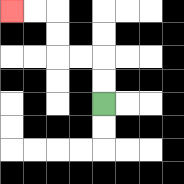{'start': '[4, 4]', 'end': '[0, 0]', 'path_directions': 'U,U,L,L,U,U,L,L', 'path_coordinates': '[[4, 4], [4, 3], [4, 2], [3, 2], [2, 2], [2, 1], [2, 0], [1, 0], [0, 0]]'}